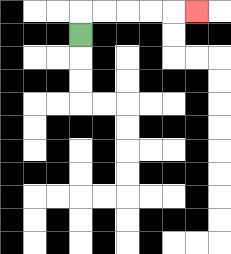{'start': '[3, 1]', 'end': '[8, 0]', 'path_directions': 'U,R,R,R,R,R', 'path_coordinates': '[[3, 1], [3, 0], [4, 0], [5, 0], [6, 0], [7, 0], [8, 0]]'}